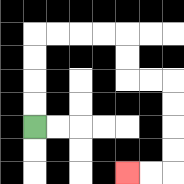{'start': '[1, 5]', 'end': '[5, 7]', 'path_directions': 'U,U,U,U,R,R,R,R,D,D,R,R,D,D,D,D,L,L', 'path_coordinates': '[[1, 5], [1, 4], [1, 3], [1, 2], [1, 1], [2, 1], [3, 1], [4, 1], [5, 1], [5, 2], [5, 3], [6, 3], [7, 3], [7, 4], [7, 5], [7, 6], [7, 7], [6, 7], [5, 7]]'}